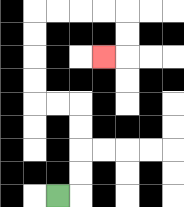{'start': '[2, 8]', 'end': '[4, 2]', 'path_directions': 'R,U,U,U,U,L,L,U,U,U,U,R,R,R,R,D,D,L', 'path_coordinates': '[[2, 8], [3, 8], [3, 7], [3, 6], [3, 5], [3, 4], [2, 4], [1, 4], [1, 3], [1, 2], [1, 1], [1, 0], [2, 0], [3, 0], [4, 0], [5, 0], [5, 1], [5, 2], [4, 2]]'}